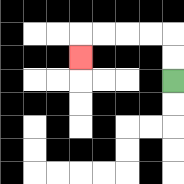{'start': '[7, 3]', 'end': '[3, 2]', 'path_directions': 'U,U,L,L,L,L,D', 'path_coordinates': '[[7, 3], [7, 2], [7, 1], [6, 1], [5, 1], [4, 1], [3, 1], [3, 2]]'}